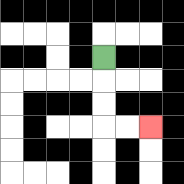{'start': '[4, 2]', 'end': '[6, 5]', 'path_directions': 'D,D,D,R,R', 'path_coordinates': '[[4, 2], [4, 3], [4, 4], [4, 5], [5, 5], [6, 5]]'}